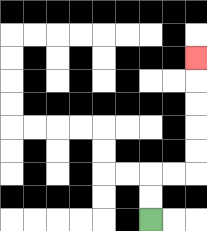{'start': '[6, 9]', 'end': '[8, 2]', 'path_directions': 'U,U,R,R,U,U,U,U,U', 'path_coordinates': '[[6, 9], [6, 8], [6, 7], [7, 7], [8, 7], [8, 6], [8, 5], [8, 4], [8, 3], [8, 2]]'}